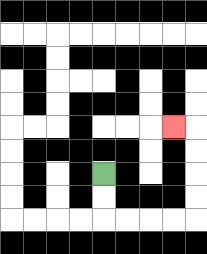{'start': '[4, 7]', 'end': '[7, 5]', 'path_directions': 'D,D,R,R,R,R,U,U,U,U,L', 'path_coordinates': '[[4, 7], [4, 8], [4, 9], [5, 9], [6, 9], [7, 9], [8, 9], [8, 8], [8, 7], [8, 6], [8, 5], [7, 5]]'}